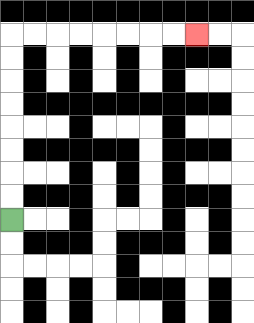{'start': '[0, 9]', 'end': '[8, 1]', 'path_directions': 'U,U,U,U,U,U,U,U,R,R,R,R,R,R,R,R', 'path_coordinates': '[[0, 9], [0, 8], [0, 7], [0, 6], [0, 5], [0, 4], [0, 3], [0, 2], [0, 1], [1, 1], [2, 1], [3, 1], [4, 1], [5, 1], [6, 1], [7, 1], [8, 1]]'}